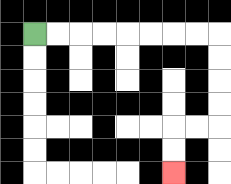{'start': '[1, 1]', 'end': '[7, 7]', 'path_directions': 'R,R,R,R,R,R,R,R,D,D,D,D,L,L,D,D', 'path_coordinates': '[[1, 1], [2, 1], [3, 1], [4, 1], [5, 1], [6, 1], [7, 1], [8, 1], [9, 1], [9, 2], [9, 3], [9, 4], [9, 5], [8, 5], [7, 5], [7, 6], [7, 7]]'}